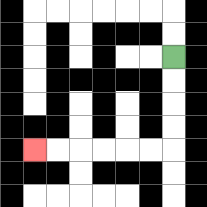{'start': '[7, 2]', 'end': '[1, 6]', 'path_directions': 'D,D,D,D,L,L,L,L,L,L', 'path_coordinates': '[[7, 2], [7, 3], [7, 4], [7, 5], [7, 6], [6, 6], [5, 6], [4, 6], [3, 6], [2, 6], [1, 6]]'}